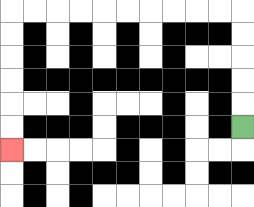{'start': '[10, 5]', 'end': '[0, 6]', 'path_directions': 'U,U,U,U,U,L,L,L,L,L,L,L,L,L,L,D,D,D,D,D,D', 'path_coordinates': '[[10, 5], [10, 4], [10, 3], [10, 2], [10, 1], [10, 0], [9, 0], [8, 0], [7, 0], [6, 0], [5, 0], [4, 0], [3, 0], [2, 0], [1, 0], [0, 0], [0, 1], [0, 2], [0, 3], [0, 4], [0, 5], [0, 6]]'}